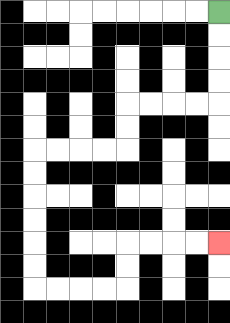{'start': '[9, 0]', 'end': '[9, 10]', 'path_directions': 'D,D,D,D,L,L,L,L,D,D,L,L,L,L,D,D,D,D,D,D,R,R,R,R,U,U,R,R,R,R', 'path_coordinates': '[[9, 0], [9, 1], [9, 2], [9, 3], [9, 4], [8, 4], [7, 4], [6, 4], [5, 4], [5, 5], [5, 6], [4, 6], [3, 6], [2, 6], [1, 6], [1, 7], [1, 8], [1, 9], [1, 10], [1, 11], [1, 12], [2, 12], [3, 12], [4, 12], [5, 12], [5, 11], [5, 10], [6, 10], [7, 10], [8, 10], [9, 10]]'}